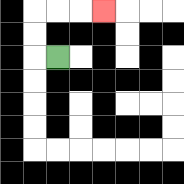{'start': '[2, 2]', 'end': '[4, 0]', 'path_directions': 'L,U,U,R,R,R', 'path_coordinates': '[[2, 2], [1, 2], [1, 1], [1, 0], [2, 0], [3, 0], [4, 0]]'}